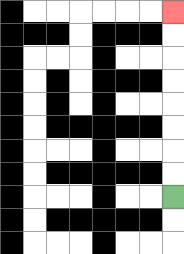{'start': '[7, 8]', 'end': '[7, 0]', 'path_directions': 'U,U,U,U,U,U,U,U', 'path_coordinates': '[[7, 8], [7, 7], [7, 6], [7, 5], [7, 4], [7, 3], [7, 2], [7, 1], [7, 0]]'}